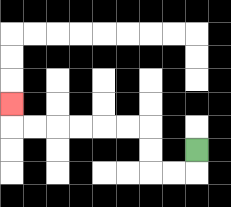{'start': '[8, 6]', 'end': '[0, 4]', 'path_directions': 'D,L,L,U,U,L,L,L,L,L,L,U', 'path_coordinates': '[[8, 6], [8, 7], [7, 7], [6, 7], [6, 6], [6, 5], [5, 5], [4, 5], [3, 5], [2, 5], [1, 5], [0, 5], [0, 4]]'}